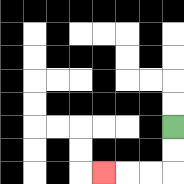{'start': '[7, 5]', 'end': '[4, 7]', 'path_directions': 'D,D,L,L,L', 'path_coordinates': '[[7, 5], [7, 6], [7, 7], [6, 7], [5, 7], [4, 7]]'}